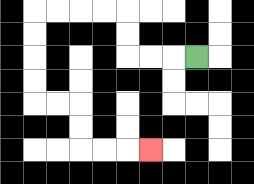{'start': '[8, 2]', 'end': '[6, 6]', 'path_directions': 'L,L,L,U,U,L,L,L,L,D,D,D,D,R,R,D,D,R,R,R', 'path_coordinates': '[[8, 2], [7, 2], [6, 2], [5, 2], [5, 1], [5, 0], [4, 0], [3, 0], [2, 0], [1, 0], [1, 1], [1, 2], [1, 3], [1, 4], [2, 4], [3, 4], [3, 5], [3, 6], [4, 6], [5, 6], [6, 6]]'}